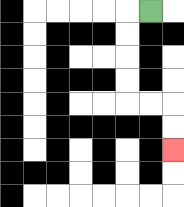{'start': '[6, 0]', 'end': '[7, 6]', 'path_directions': 'L,D,D,D,D,R,R,D,D', 'path_coordinates': '[[6, 0], [5, 0], [5, 1], [5, 2], [5, 3], [5, 4], [6, 4], [7, 4], [7, 5], [7, 6]]'}